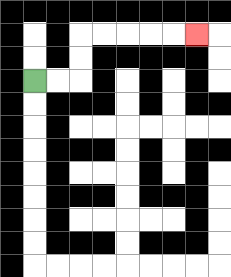{'start': '[1, 3]', 'end': '[8, 1]', 'path_directions': 'R,R,U,U,R,R,R,R,R', 'path_coordinates': '[[1, 3], [2, 3], [3, 3], [3, 2], [3, 1], [4, 1], [5, 1], [6, 1], [7, 1], [8, 1]]'}